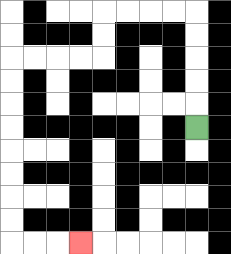{'start': '[8, 5]', 'end': '[3, 10]', 'path_directions': 'U,U,U,U,U,L,L,L,L,D,D,L,L,L,L,D,D,D,D,D,D,D,D,R,R,R', 'path_coordinates': '[[8, 5], [8, 4], [8, 3], [8, 2], [8, 1], [8, 0], [7, 0], [6, 0], [5, 0], [4, 0], [4, 1], [4, 2], [3, 2], [2, 2], [1, 2], [0, 2], [0, 3], [0, 4], [0, 5], [0, 6], [0, 7], [0, 8], [0, 9], [0, 10], [1, 10], [2, 10], [3, 10]]'}